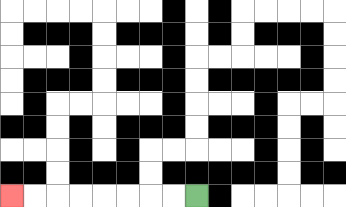{'start': '[8, 8]', 'end': '[0, 8]', 'path_directions': 'L,L,L,L,L,L,L,L', 'path_coordinates': '[[8, 8], [7, 8], [6, 8], [5, 8], [4, 8], [3, 8], [2, 8], [1, 8], [0, 8]]'}